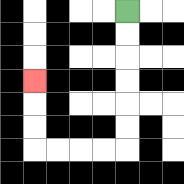{'start': '[5, 0]', 'end': '[1, 3]', 'path_directions': 'D,D,D,D,D,D,L,L,L,L,U,U,U', 'path_coordinates': '[[5, 0], [5, 1], [5, 2], [5, 3], [5, 4], [5, 5], [5, 6], [4, 6], [3, 6], [2, 6], [1, 6], [1, 5], [1, 4], [1, 3]]'}